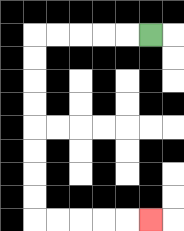{'start': '[6, 1]', 'end': '[6, 9]', 'path_directions': 'L,L,L,L,L,D,D,D,D,D,D,D,D,R,R,R,R,R', 'path_coordinates': '[[6, 1], [5, 1], [4, 1], [3, 1], [2, 1], [1, 1], [1, 2], [1, 3], [1, 4], [1, 5], [1, 6], [1, 7], [1, 8], [1, 9], [2, 9], [3, 9], [4, 9], [5, 9], [6, 9]]'}